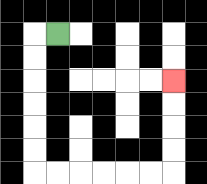{'start': '[2, 1]', 'end': '[7, 3]', 'path_directions': 'L,D,D,D,D,D,D,R,R,R,R,R,R,U,U,U,U', 'path_coordinates': '[[2, 1], [1, 1], [1, 2], [1, 3], [1, 4], [1, 5], [1, 6], [1, 7], [2, 7], [3, 7], [4, 7], [5, 7], [6, 7], [7, 7], [7, 6], [7, 5], [7, 4], [7, 3]]'}